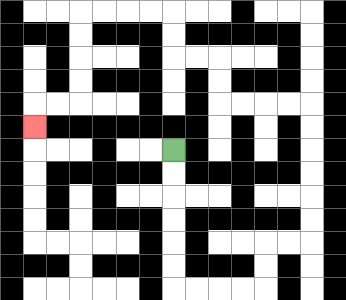{'start': '[7, 6]', 'end': '[1, 5]', 'path_directions': 'D,D,D,D,D,D,R,R,R,R,U,U,R,R,U,U,U,U,U,U,L,L,L,L,U,U,L,L,U,U,L,L,L,L,D,D,D,D,L,L,D', 'path_coordinates': '[[7, 6], [7, 7], [7, 8], [7, 9], [7, 10], [7, 11], [7, 12], [8, 12], [9, 12], [10, 12], [11, 12], [11, 11], [11, 10], [12, 10], [13, 10], [13, 9], [13, 8], [13, 7], [13, 6], [13, 5], [13, 4], [12, 4], [11, 4], [10, 4], [9, 4], [9, 3], [9, 2], [8, 2], [7, 2], [7, 1], [7, 0], [6, 0], [5, 0], [4, 0], [3, 0], [3, 1], [3, 2], [3, 3], [3, 4], [2, 4], [1, 4], [1, 5]]'}